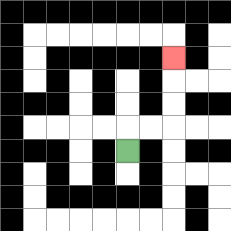{'start': '[5, 6]', 'end': '[7, 2]', 'path_directions': 'U,R,R,U,U,U', 'path_coordinates': '[[5, 6], [5, 5], [6, 5], [7, 5], [7, 4], [7, 3], [7, 2]]'}